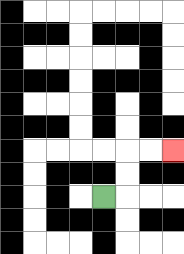{'start': '[4, 8]', 'end': '[7, 6]', 'path_directions': 'R,U,U,R,R', 'path_coordinates': '[[4, 8], [5, 8], [5, 7], [5, 6], [6, 6], [7, 6]]'}